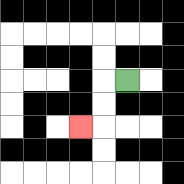{'start': '[5, 3]', 'end': '[3, 5]', 'path_directions': 'L,D,D,L', 'path_coordinates': '[[5, 3], [4, 3], [4, 4], [4, 5], [3, 5]]'}